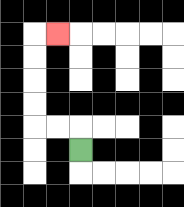{'start': '[3, 6]', 'end': '[2, 1]', 'path_directions': 'U,L,L,U,U,U,U,R', 'path_coordinates': '[[3, 6], [3, 5], [2, 5], [1, 5], [1, 4], [1, 3], [1, 2], [1, 1], [2, 1]]'}